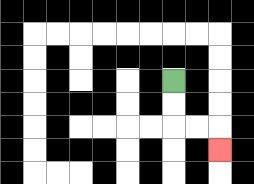{'start': '[7, 3]', 'end': '[9, 6]', 'path_directions': 'D,D,R,R,D', 'path_coordinates': '[[7, 3], [7, 4], [7, 5], [8, 5], [9, 5], [9, 6]]'}